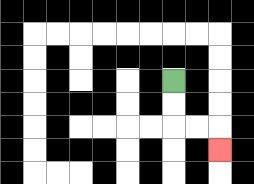{'start': '[7, 3]', 'end': '[9, 6]', 'path_directions': 'D,D,R,R,D', 'path_coordinates': '[[7, 3], [7, 4], [7, 5], [8, 5], [9, 5], [9, 6]]'}